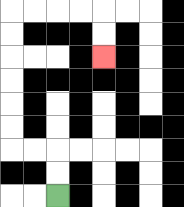{'start': '[2, 8]', 'end': '[4, 2]', 'path_directions': 'U,U,L,L,U,U,U,U,U,U,R,R,R,R,D,D', 'path_coordinates': '[[2, 8], [2, 7], [2, 6], [1, 6], [0, 6], [0, 5], [0, 4], [0, 3], [0, 2], [0, 1], [0, 0], [1, 0], [2, 0], [3, 0], [4, 0], [4, 1], [4, 2]]'}